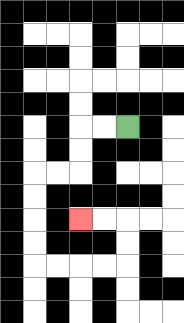{'start': '[5, 5]', 'end': '[3, 9]', 'path_directions': 'L,L,D,D,L,L,D,D,D,D,R,R,R,R,U,U,L,L', 'path_coordinates': '[[5, 5], [4, 5], [3, 5], [3, 6], [3, 7], [2, 7], [1, 7], [1, 8], [1, 9], [1, 10], [1, 11], [2, 11], [3, 11], [4, 11], [5, 11], [5, 10], [5, 9], [4, 9], [3, 9]]'}